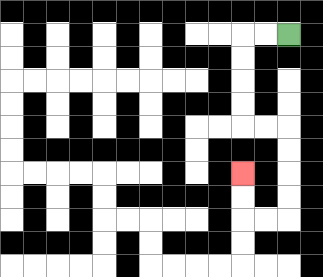{'start': '[12, 1]', 'end': '[10, 7]', 'path_directions': 'L,L,D,D,D,D,R,R,D,D,D,D,L,L,U,U', 'path_coordinates': '[[12, 1], [11, 1], [10, 1], [10, 2], [10, 3], [10, 4], [10, 5], [11, 5], [12, 5], [12, 6], [12, 7], [12, 8], [12, 9], [11, 9], [10, 9], [10, 8], [10, 7]]'}